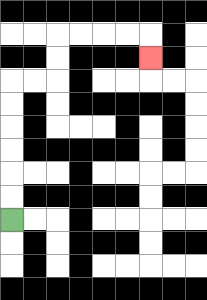{'start': '[0, 9]', 'end': '[6, 2]', 'path_directions': 'U,U,U,U,U,U,R,R,U,U,R,R,R,R,D', 'path_coordinates': '[[0, 9], [0, 8], [0, 7], [0, 6], [0, 5], [0, 4], [0, 3], [1, 3], [2, 3], [2, 2], [2, 1], [3, 1], [4, 1], [5, 1], [6, 1], [6, 2]]'}